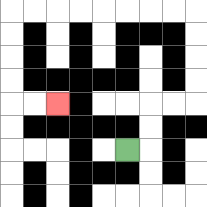{'start': '[5, 6]', 'end': '[2, 4]', 'path_directions': 'R,U,U,R,R,U,U,U,U,L,L,L,L,L,L,L,L,D,D,D,D,R,R', 'path_coordinates': '[[5, 6], [6, 6], [6, 5], [6, 4], [7, 4], [8, 4], [8, 3], [8, 2], [8, 1], [8, 0], [7, 0], [6, 0], [5, 0], [4, 0], [3, 0], [2, 0], [1, 0], [0, 0], [0, 1], [0, 2], [0, 3], [0, 4], [1, 4], [2, 4]]'}